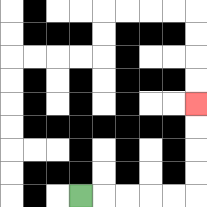{'start': '[3, 8]', 'end': '[8, 4]', 'path_directions': 'R,R,R,R,R,U,U,U,U', 'path_coordinates': '[[3, 8], [4, 8], [5, 8], [6, 8], [7, 8], [8, 8], [8, 7], [8, 6], [8, 5], [8, 4]]'}